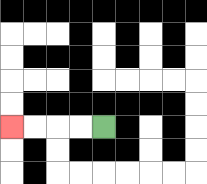{'start': '[4, 5]', 'end': '[0, 5]', 'path_directions': 'L,L,L,L', 'path_coordinates': '[[4, 5], [3, 5], [2, 5], [1, 5], [0, 5]]'}